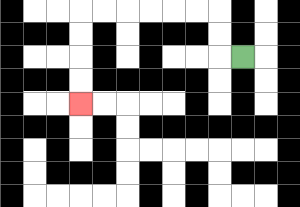{'start': '[10, 2]', 'end': '[3, 4]', 'path_directions': 'L,U,U,L,L,L,L,L,L,D,D,D,D', 'path_coordinates': '[[10, 2], [9, 2], [9, 1], [9, 0], [8, 0], [7, 0], [6, 0], [5, 0], [4, 0], [3, 0], [3, 1], [3, 2], [3, 3], [3, 4]]'}